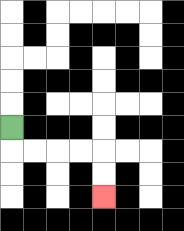{'start': '[0, 5]', 'end': '[4, 8]', 'path_directions': 'D,R,R,R,R,D,D', 'path_coordinates': '[[0, 5], [0, 6], [1, 6], [2, 6], [3, 6], [4, 6], [4, 7], [4, 8]]'}